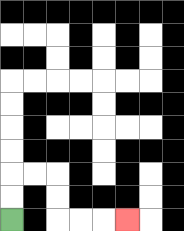{'start': '[0, 9]', 'end': '[5, 9]', 'path_directions': 'U,U,R,R,D,D,R,R,R', 'path_coordinates': '[[0, 9], [0, 8], [0, 7], [1, 7], [2, 7], [2, 8], [2, 9], [3, 9], [4, 9], [5, 9]]'}